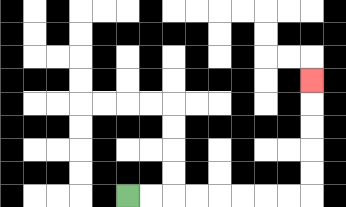{'start': '[5, 8]', 'end': '[13, 3]', 'path_directions': 'R,R,R,R,R,R,R,R,U,U,U,U,U', 'path_coordinates': '[[5, 8], [6, 8], [7, 8], [8, 8], [9, 8], [10, 8], [11, 8], [12, 8], [13, 8], [13, 7], [13, 6], [13, 5], [13, 4], [13, 3]]'}